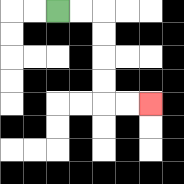{'start': '[2, 0]', 'end': '[6, 4]', 'path_directions': 'R,R,D,D,D,D,R,R', 'path_coordinates': '[[2, 0], [3, 0], [4, 0], [4, 1], [4, 2], [4, 3], [4, 4], [5, 4], [6, 4]]'}